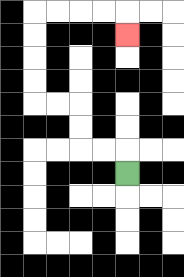{'start': '[5, 7]', 'end': '[5, 1]', 'path_directions': 'U,L,L,U,U,L,L,U,U,U,U,R,R,R,R,D', 'path_coordinates': '[[5, 7], [5, 6], [4, 6], [3, 6], [3, 5], [3, 4], [2, 4], [1, 4], [1, 3], [1, 2], [1, 1], [1, 0], [2, 0], [3, 0], [4, 0], [5, 0], [5, 1]]'}